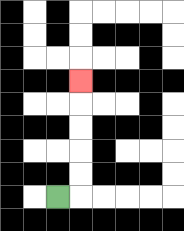{'start': '[2, 8]', 'end': '[3, 3]', 'path_directions': 'R,U,U,U,U,U', 'path_coordinates': '[[2, 8], [3, 8], [3, 7], [3, 6], [3, 5], [3, 4], [3, 3]]'}